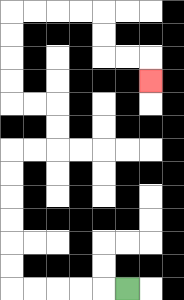{'start': '[5, 12]', 'end': '[6, 3]', 'path_directions': 'L,L,L,L,L,U,U,U,U,U,U,R,R,U,U,L,L,U,U,U,U,R,R,R,R,D,D,R,R,D', 'path_coordinates': '[[5, 12], [4, 12], [3, 12], [2, 12], [1, 12], [0, 12], [0, 11], [0, 10], [0, 9], [0, 8], [0, 7], [0, 6], [1, 6], [2, 6], [2, 5], [2, 4], [1, 4], [0, 4], [0, 3], [0, 2], [0, 1], [0, 0], [1, 0], [2, 0], [3, 0], [4, 0], [4, 1], [4, 2], [5, 2], [6, 2], [6, 3]]'}